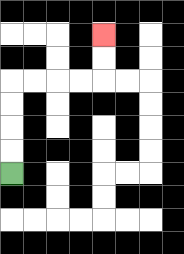{'start': '[0, 7]', 'end': '[4, 1]', 'path_directions': 'U,U,U,U,R,R,R,R,U,U', 'path_coordinates': '[[0, 7], [0, 6], [0, 5], [0, 4], [0, 3], [1, 3], [2, 3], [3, 3], [4, 3], [4, 2], [4, 1]]'}